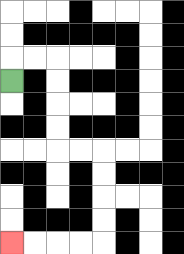{'start': '[0, 3]', 'end': '[0, 10]', 'path_directions': 'U,R,R,D,D,D,D,R,R,D,D,D,D,L,L,L,L', 'path_coordinates': '[[0, 3], [0, 2], [1, 2], [2, 2], [2, 3], [2, 4], [2, 5], [2, 6], [3, 6], [4, 6], [4, 7], [4, 8], [4, 9], [4, 10], [3, 10], [2, 10], [1, 10], [0, 10]]'}